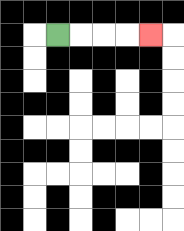{'start': '[2, 1]', 'end': '[6, 1]', 'path_directions': 'R,R,R,R', 'path_coordinates': '[[2, 1], [3, 1], [4, 1], [5, 1], [6, 1]]'}